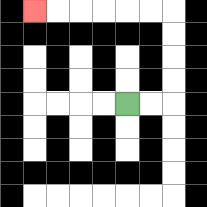{'start': '[5, 4]', 'end': '[1, 0]', 'path_directions': 'R,R,U,U,U,U,L,L,L,L,L,L', 'path_coordinates': '[[5, 4], [6, 4], [7, 4], [7, 3], [7, 2], [7, 1], [7, 0], [6, 0], [5, 0], [4, 0], [3, 0], [2, 0], [1, 0]]'}